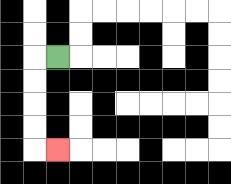{'start': '[2, 2]', 'end': '[2, 6]', 'path_directions': 'L,D,D,D,D,R', 'path_coordinates': '[[2, 2], [1, 2], [1, 3], [1, 4], [1, 5], [1, 6], [2, 6]]'}